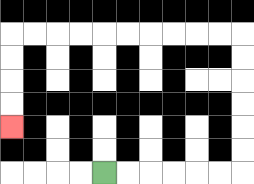{'start': '[4, 7]', 'end': '[0, 5]', 'path_directions': 'R,R,R,R,R,R,U,U,U,U,U,U,L,L,L,L,L,L,L,L,L,L,D,D,D,D', 'path_coordinates': '[[4, 7], [5, 7], [6, 7], [7, 7], [8, 7], [9, 7], [10, 7], [10, 6], [10, 5], [10, 4], [10, 3], [10, 2], [10, 1], [9, 1], [8, 1], [7, 1], [6, 1], [5, 1], [4, 1], [3, 1], [2, 1], [1, 1], [0, 1], [0, 2], [0, 3], [0, 4], [0, 5]]'}